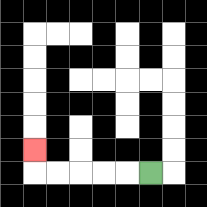{'start': '[6, 7]', 'end': '[1, 6]', 'path_directions': 'L,L,L,L,L,U', 'path_coordinates': '[[6, 7], [5, 7], [4, 7], [3, 7], [2, 7], [1, 7], [1, 6]]'}